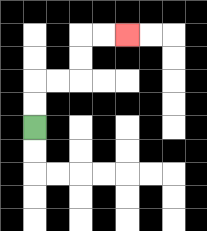{'start': '[1, 5]', 'end': '[5, 1]', 'path_directions': 'U,U,R,R,U,U,R,R', 'path_coordinates': '[[1, 5], [1, 4], [1, 3], [2, 3], [3, 3], [3, 2], [3, 1], [4, 1], [5, 1]]'}